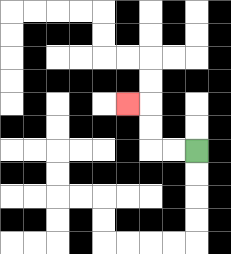{'start': '[8, 6]', 'end': '[5, 4]', 'path_directions': 'L,L,U,U,L', 'path_coordinates': '[[8, 6], [7, 6], [6, 6], [6, 5], [6, 4], [5, 4]]'}